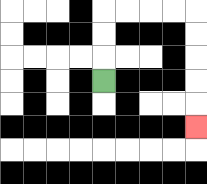{'start': '[4, 3]', 'end': '[8, 5]', 'path_directions': 'U,U,U,R,R,R,R,D,D,D,D,D', 'path_coordinates': '[[4, 3], [4, 2], [4, 1], [4, 0], [5, 0], [6, 0], [7, 0], [8, 0], [8, 1], [8, 2], [8, 3], [8, 4], [8, 5]]'}